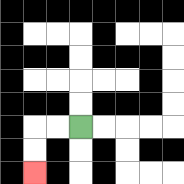{'start': '[3, 5]', 'end': '[1, 7]', 'path_directions': 'L,L,D,D', 'path_coordinates': '[[3, 5], [2, 5], [1, 5], [1, 6], [1, 7]]'}